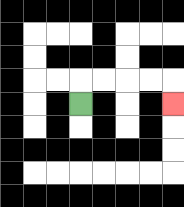{'start': '[3, 4]', 'end': '[7, 4]', 'path_directions': 'U,R,R,R,R,D', 'path_coordinates': '[[3, 4], [3, 3], [4, 3], [5, 3], [6, 3], [7, 3], [7, 4]]'}